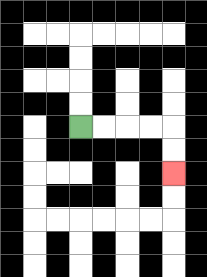{'start': '[3, 5]', 'end': '[7, 7]', 'path_directions': 'R,R,R,R,D,D', 'path_coordinates': '[[3, 5], [4, 5], [5, 5], [6, 5], [7, 5], [7, 6], [7, 7]]'}